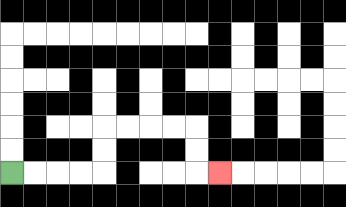{'start': '[0, 7]', 'end': '[9, 7]', 'path_directions': 'R,R,R,R,U,U,R,R,R,R,D,D,R', 'path_coordinates': '[[0, 7], [1, 7], [2, 7], [3, 7], [4, 7], [4, 6], [4, 5], [5, 5], [6, 5], [7, 5], [8, 5], [8, 6], [8, 7], [9, 7]]'}